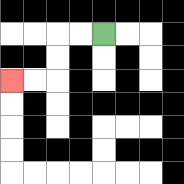{'start': '[4, 1]', 'end': '[0, 3]', 'path_directions': 'L,L,D,D,L,L', 'path_coordinates': '[[4, 1], [3, 1], [2, 1], [2, 2], [2, 3], [1, 3], [0, 3]]'}